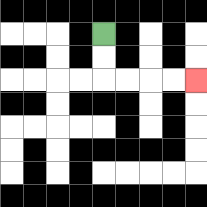{'start': '[4, 1]', 'end': '[8, 3]', 'path_directions': 'D,D,R,R,R,R', 'path_coordinates': '[[4, 1], [4, 2], [4, 3], [5, 3], [6, 3], [7, 3], [8, 3]]'}